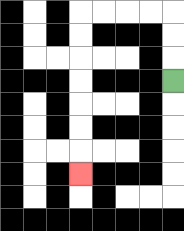{'start': '[7, 3]', 'end': '[3, 7]', 'path_directions': 'U,U,U,L,L,L,L,D,D,D,D,D,D,D', 'path_coordinates': '[[7, 3], [7, 2], [7, 1], [7, 0], [6, 0], [5, 0], [4, 0], [3, 0], [3, 1], [3, 2], [3, 3], [3, 4], [3, 5], [3, 6], [3, 7]]'}